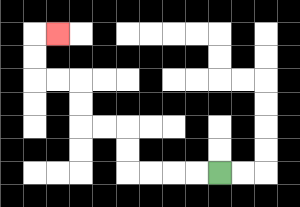{'start': '[9, 7]', 'end': '[2, 1]', 'path_directions': 'L,L,L,L,U,U,L,L,U,U,L,L,U,U,R', 'path_coordinates': '[[9, 7], [8, 7], [7, 7], [6, 7], [5, 7], [5, 6], [5, 5], [4, 5], [3, 5], [3, 4], [3, 3], [2, 3], [1, 3], [1, 2], [1, 1], [2, 1]]'}